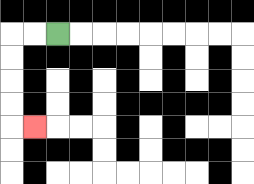{'start': '[2, 1]', 'end': '[1, 5]', 'path_directions': 'L,L,D,D,D,D,R', 'path_coordinates': '[[2, 1], [1, 1], [0, 1], [0, 2], [0, 3], [0, 4], [0, 5], [1, 5]]'}